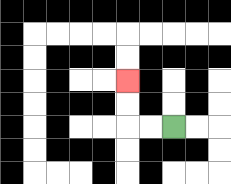{'start': '[7, 5]', 'end': '[5, 3]', 'path_directions': 'L,L,U,U', 'path_coordinates': '[[7, 5], [6, 5], [5, 5], [5, 4], [5, 3]]'}